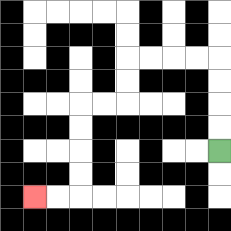{'start': '[9, 6]', 'end': '[1, 8]', 'path_directions': 'U,U,U,U,L,L,L,L,D,D,L,L,D,D,D,D,L,L', 'path_coordinates': '[[9, 6], [9, 5], [9, 4], [9, 3], [9, 2], [8, 2], [7, 2], [6, 2], [5, 2], [5, 3], [5, 4], [4, 4], [3, 4], [3, 5], [3, 6], [3, 7], [3, 8], [2, 8], [1, 8]]'}